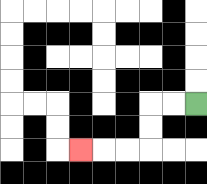{'start': '[8, 4]', 'end': '[3, 6]', 'path_directions': 'L,L,D,D,L,L,L', 'path_coordinates': '[[8, 4], [7, 4], [6, 4], [6, 5], [6, 6], [5, 6], [4, 6], [3, 6]]'}